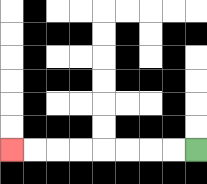{'start': '[8, 6]', 'end': '[0, 6]', 'path_directions': 'L,L,L,L,L,L,L,L', 'path_coordinates': '[[8, 6], [7, 6], [6, 6], [5, 6], [4, 6], [3, 6], [2, 6], [1, 6], [0, 6]]'}